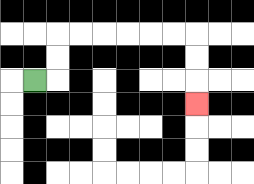{'start': '[1, 3]', 'end': '[8, 4]', 'path_directions': 'R,U,U,R,R,R,R,R,R,D,D,D', 'path_coordinates': '[[1, 3], [2, 3], [2, 2], [2, 1], [3, 1], [4, 1], [5, 1], [6, 1], [7, 1], [8, 1], [8, 2], [8, 3], [8, 4]]'}